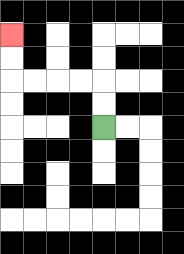{'start': '[4, 5]', 'end': '[0, 1]', 'path_directions': 'U,U,L,L,L,L,U,U', 'path_coordinates': '[[4, 5], [4, 4], [4, 3], [3, 3], [2, 3], [1, 3], [0, 3], [0, 2], [0, 1]]'}